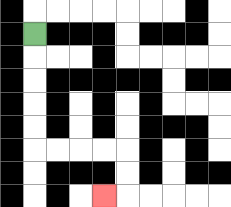{'start': '[1, 1]', 'end': '[4, 8]', 'path_directions': 'D,D,D,D,D,R,R,R,R,D,D,L', 'path_coordinates': '[[1, 1], [1, 2], [1, 3], [1, 4], [1, 5], [1, 6], [2, 6], [3, 6], [4, 6], [5, 6], [5, 7], [5, 8], [4, 8]]'}